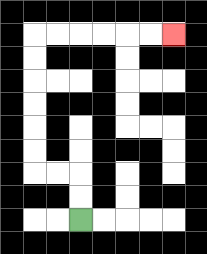{'start': '[3, 9]', 'end': '[7, 1]', 'path_directions': 'U,U,L,L,U,U,U,U,U,U,R,R,R,R,R,R', 'path_coordinates': '[[3, 9], [3, 8], [3, 7], [2, 7], [1, 7], [1, 6], [1, 5], [1, 4], [1, 3], [1, 2], [1, 1], [2, 1], [3, 1], [4, 1], [5, 1], [6, 1], [7, 1]]'}